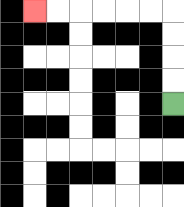{'start': '[7, 4]', 'end': '[1, 0]', 'path_directions': 'U,U,U,U,L,L,L,L,L,L', 'path_coordinates': '[[7, 4], [7, 3], [7, 2], [7, 1], [7, 0], [6, 0], [5, 0], [4, 0], [3, 0], [2, 0], [1, 0]]'}